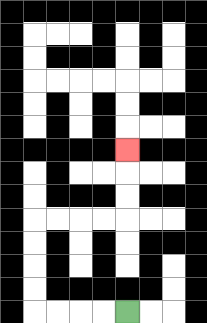{'start': '[5, 13]', 'end': '[5, 6]', 'path_directions': 'L,L,L,L,U,U,U,U,R,R,R,R,U,U,U', 'path_coordinates': '[[5, 13], [4, 13], [3, 13], [2, 13], [1, 13], [1, 12], [1, 11], [1, 10], [1, 9], [2, 9], [3, 9], [4, 9], [5, 9], [5, 8], [5, 7], [5, 6]]'}